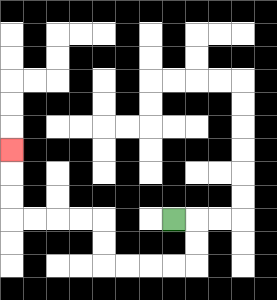{'start': '[7, 9]', 'end': '[0, 6]', 'path_directions': 'R,D,D,L,L,L,L,U,U,L,L,L,L,U,U,U', 'path_coordinates': '[[7, 9], [8, 9], [8, 10], [8, 11], [7, 11], [6, 11], [5, 11], [4, 11], [4, 10], [4, 9], [3, 9], [2, 9], [1, 9], [0, 9], [0, 8], [0, 7], [0, 6]]'}